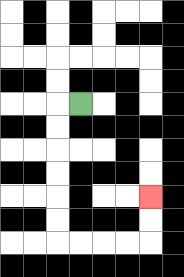{'start': '[3, 4]', 'end': '[6, 8]', 'path_directions': 'L,D,D,D,D,D,D,R,R,R,R,U,U', 'path_coordinates': '[[3, 4], [2, 4], [2, 5], [2, 6], [2, 7], [2, 8], [2, 9], [2, 10], [3, 10], [4, 10], [5, 10], [6, 10], [6, 9], [6, 8]]'}